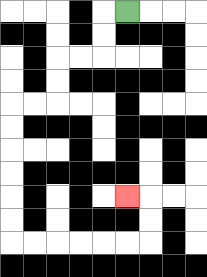{'start': '[5, 0]', 'end': '[5, 8]', 'path_directions': 'L,D,D,L,L,D,D,L,L,D,D,D,D,D,D,R,R,R,R,R,R,U,U,L', 'path_coordinates': '[[5, 0], [4, 0], [4, 1], [4, 2], [3, 2], [2, 2], [2, 3], [2, 4], [1, 4], [0, 4], [0, 5], [0, 6], [0, 7], [0, 8], [0, 9], [0, 10], [1, 10], [2, 10], [3, 10], [4, 10], [5, 10], [6, 10], [6, 9], [6, 8], [5, 8]]'}